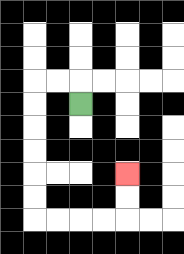{'start': '[3, 4]', 'end': '[5, 7]', 'path_directions': 'U,L,L,D,D,D,D,D,D,R,R,R,R,U,U', 'path_coordinates': '[[3, 4], [3, 3], [2, 3], [1, 3], [1, 4], [1, 5], [1, 6], [1, 7], [1, 8], [1, 9], [2, 9], [3, 9], [4, 9], [5, 9], [5, 8], [5, 7]]'}